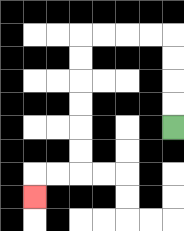{'start': '[7, 5]', 'end': '[1, 8]', 'path_directions': 'U,U,U,U,L,L,L,L,D,D,D,D,D,D,L,L,D', 'path_coordinates': '[[7, 5], [7, 4], [7, 3], [7, 2], [7, 1], [6, 1], [5, 1], [4, 1], [3, 1], [3, 2], [3, 3], [3, 4], [3, 5], [3, 6], [3, 7], [2, 7], [1, 7], [1, 8]]'}